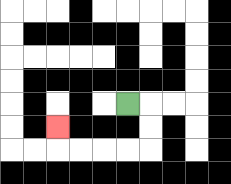{'start': '[5, 4]', 'end': '[2, 5]', 'path_directions': 'R,D,D,L,L,L,L,U', 'path_coordinates': '[[5, 4], [6, 4], [6, 5], [6, 6], [5, 6], [4, 6], [3, 6], [2, 6], [2, 5]]'}